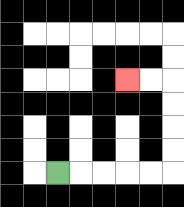{'start': '[2, 7]', 'end': '[5, 3]', 'path_directions': 'R,R,R,R,R,U,U,U,U,L,L', 'path_coordinates': '[[2, 7], [3, 7], [4, 7], [5, 7], [6, 7], [7, 7], [7, 6], [7, 5], [7, 4], [7, 3], [6, 3], [5, 3]]'}